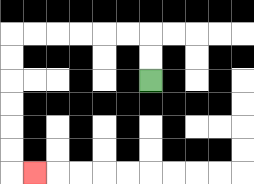{'start': '[6, 3]', 'end': '[1, 7]', 'path_directions': 'U,U,L,L,L,L,L,L,D,D,D,D,D,D,R', 'path_coordinates': '[[6, 3], [6, 2], [6, 1], [5, 1], [4, 1], [3, 1], [2, 1], [1, 1], [0, 1], [0, 2], [0, 3], [0, 4], [0, 5], [0, 6], [0, 7], [1, 7]]'}